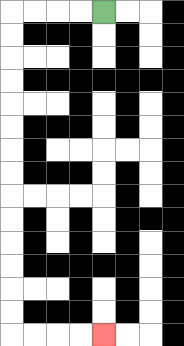{'start': '[4, 0]', 'end': '[4, 14]', 'path_directions': 'L,L,L,L,D,D,D,D,D,D,D,D,D,D,D,D,D,D,R,R,R,R', 'path_coordinates': '[[4, 0], [3, 0], [2, 0], [1, 0], [0, 0], [0, 1], [0, 2], [0, 3], [0, 4], [0, 5], [0, 6], [0, 7], [0, 8], [0, 9], [0, 10], [0, 11], [0, 12], [0, 13], [0, 14], [1, 14], [2, 14], [3, 14], [4, 14]]'}